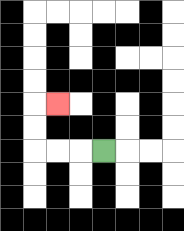{'start': '[4, 6]', 'end': '[2, 4]', 'path_directions': 'L,L,L,U,U,R', 'path_coordinates': '[[4, 6], [3, 6], [2, 6], [1, 6], [1, 5], [1, 4], [2, 4]]'}